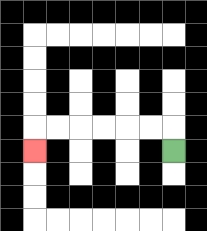{'start': '[7, 6]', 'end': '[1, 6]', 'path_directions': 'U,L,L,L,L,L,L,D', 'path_coordinates': '[[7, 6], [7, 5], [6, 5], [5, 5], [4, 5], [3, 5], [2, 5], [1, 5], [1, 6]]'}